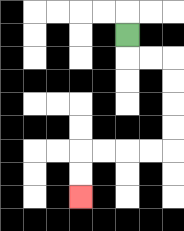{'start': '[5, 1]', 'end': '[3, 8]', 'path_directions': 'D,R,R,D,D,D,D,L,L,L,L,D,D', 'path_coordinates': '[[5, 1], [5, 2], [6, 2], [7, 2], [7, 3], [7, 4], [7, 5], [7, 6], [6, 6], [5, 6], [4, 6], [3, 6], [3, 7], [3, 8]]'}